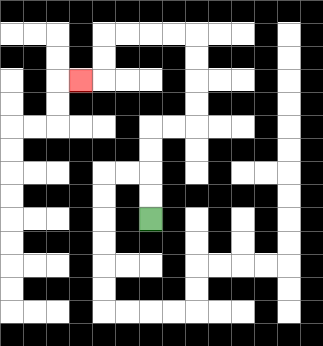{'start': '[6, 9]', 'end': '[3, 3]', 'path_directions': 'U,U,U,U,R,R,U,U,U,U,L,L,L,L,D,D,L', 'path_coordinates': '[[6, 9], [6, 8], [6, 7], [6, 6], [6, 5], [7, 5], [8, 5], [8, 4], [8, 3], [8, 2], [8, 1], [7, 1], [6, 1], [5, 1], [4, 1], [4, 2], [4, 3], [3, 3]]'}